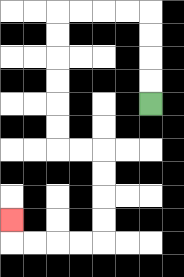{'start': '[6, 4]', 'end': '[0, 9]', 'path_directions': 'U,U,U,U,L,L,L,L,D,D,D,D,D,D,R,R,D,D,D,D,L,L,L,L,U', 'path_coordinates': '[[6, 4], [6, 3], [6, 2], [6, 1], [6, 0], [5, 0], [4, 0], [3, 0], [2, 0], [2, 1], [2, 2], [2, 3], [2, 4], [2, 5], [2, 6], [3, 6], [4, 6], [4, 7], [4, 8], [4, 9], [4, 10], [3, 10], [2, 10], [1, 10], [0, 10], [0, 9]]'}